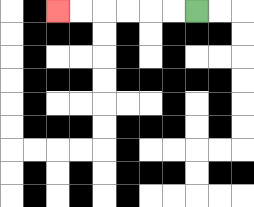{'start': '[8, 0]', 'end': '[2, 0]', 'path_directions': 'L,L,L,L,L,L', 'path_coordinates': '[[8, 0], [7, 0], [6, 0], [5, 0], [4, 0], [3, 0], [2, 0]]'}